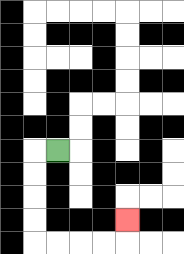{'start': '[2, 6]', 'end': '[5, 9]', 'path_directions': 'L,D,D,D,D,R,R,R,R,U', 'path_coordinates': '[[2, 6], [1, 6], [1, 7], [1, 8], [1, 9], [1, 10], [2, 10], [3, 10], [4, 10], [5, 10], [5, 9]]'}